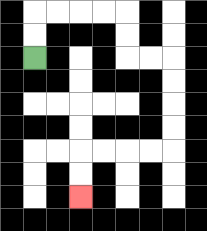{'start': '[1, 2]', 'end': '[3, 8]', 'path_directions': 'U,U,R,R,R,R,D,D,R,R,D,D,D,D,L,L,L,L,D,D', 'path_coordinates': '[[1, 2], [1, 1], [1, 0], [2, 0], [3, 0], [4, 0], [5, 0], [5, 1], [5, 2], [6, 2], [7, 2], [7, 3], [7, 4], [7, 5], [7, 6], [6, 6], [5, 6], [4, 6], [3, 6], [3, 7], [3, 8]]'}